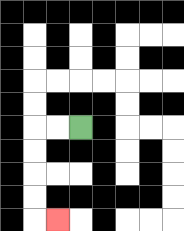{'start': '[3, 5]', 'end': '[2, 9]', 'path_directions': 'L,L,D,D,D,D,R', 'path_coordinates': '[[3, 5], [2, 5], [1, 5], [1, 6], [1, 7], [1, 8], [1, 9], [2, 9]]'}